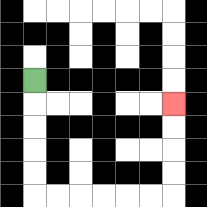{'start': '[1, 3]', 'end': '[7, 4]', 'path_directions': 'D,D,D,D,D,R,R,R,R,R,R,U,U,U,U', 'path_coordinates': '[[1, 3], [1, 4], [1, 5], [1, 6], [1, 7], [1, 8], [2, 8], [3, 8], [4, 8], [5, 8], [6, 8], [7, 8], [7, 7], [7, 6], [7, 5], [7, 4]]'}